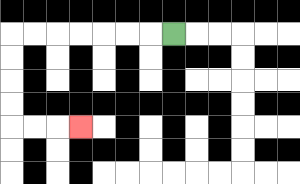{'start': '[7, 1]', 'end': '[3, 5]', 'path_directions': 'L,L,L,L,L,L,L,D,D,D,D,R,R,R', 'path_coordinates': '[[7, 1], [6, 1], [5, 1], [4, 1], [3, 1], [2, 1], [1, 1], [0, 1], [0, 2], [0, 3], [0, 4], [0, 5], [1, 5], [2, 5], [3, 5]]'}